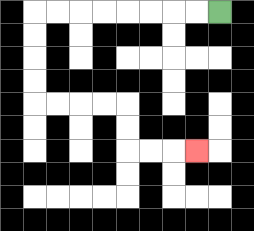{'start': '[9, 0]', 'end': '[8, 6]', 'path_directions': 'L,L,L,L,L,L,L,L,D,D,D,D,R,R,R,R,D,D,R,R,R', 'path_coordinates': '[[9, 0], [8, 0], [7, 0], [6, 0], [5, 0], [4, 0], [3, 0], [2, 0], [1, 0], [1, 1], [1, 2], [1, 3], [1, 4], [2, 4], [3, 4], [4, 4], [5, 4], [5, 5], [5, 6], [6, 6], [7, 6], [8, 6]]'}